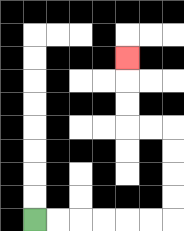{'start': '[1, 9]', 'end': '[5, 2]', 'path_directions': 'R,R,R,R,R,R,U,U,U,U,L,L,U,U,U', 'path_coordinates': '[[1, 9], [2, 9], [3, 9], [4, 9], [5, 9], [6, 9], [7, 9], [7, 8], [7, 7], [7, 6], [7, 5], [6, 5], [5, 5], [5, 4], [5, 3], [5, 2]]'}